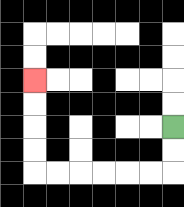{'start': '[7, 5]', 'end': '[1, 3]', 'path_directions': 'D,D,L,L,L,L,L,L,U,U,U,U', 'path_coordinates': '[[7, 5], [7, 6], [7, 7], [6, 7], [5, 7], [4, 7], [3, 7], [2, 7], [1, 7], [1, 6], [1, 5], [1, 4], [1, 3]]'}